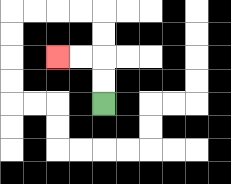{'start': '[4, 4]', 'end': '[2, 2]', 'path_directions': 'U,U,L,L', 'path_coordinates': '[[4, 4], [4, 3], [4, 2], [3, 2], [2, 2]]'}